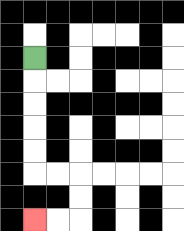{'start': '[1, 2]', 'end': '[1, 9]', 'path_directions': 'D,D,D,D,D,R,R,D,D,L,L', 'path_coordinates': '[[1, 2], [1, 3], [1, 4], [1, 5], [1, 6], [1, 7], [2, 7], [3, 7], [3, 8], [3, 9], [2, 9], [1, 9]]'}